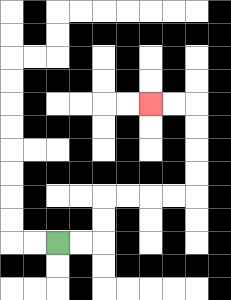{'start': '[2, 10]', 'end': '[6, 4]', 'path_directions': 'R,R,U,U,R,R,R,R,U,U,U,U,L,L', 'path_coordinates': '[[2, 10], [3, 10], [4, 10], [4, 9], [4, 8], [5, 8], [6, 8], [7, 8], [8, 8], [8, 7], [8, 6], [8, 5], [8, 4], [7, 4], [6, 4]]'}